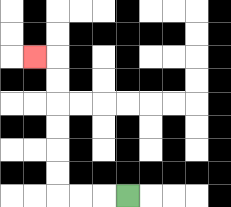{'start': '[5, 8]', 'end': '[1, 2]', 'path_directions': 'L,L,L,U,U,U,U,U,U,L', 'path_coordinates': '[[5, 8], [4, 8], [3, 8], [2, 8], [2, 7], [2, 6], [2, 5], [2, 4], [2, 3], [2, 2], [1, 2]]'}